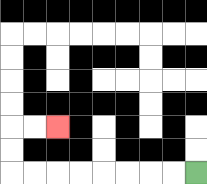{'start': '[8, 7]', 'end': '[2, 5]', 'path_directions': 'L,L,L,L,L,L,L,L,U,U,R,R', 'path_coordinates': '[[8, 7], [7, 7], [6, 7], [5, 7], [4, 7], [3, 7], [2, 7], [1, 7], [0, 7], [0, 6], [0, 5], [1, 5], [2, 5]]'}